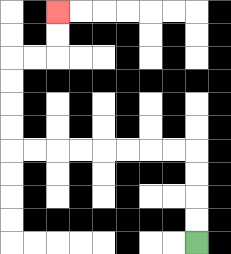{'start': '[8, 10]', 'end': '[2, 0]', 'path_directions': 'U,U,U,U,L,L,L,L,L,L,L,L,U,U,U,U,R,R,U,U', 'path_coordinates': '[[8, 10], [8, 9], [8, 8], [8, 7], [8, 6], [7, 6], [6, 6], [5, 6], [4, 6], [3, 6], [2, 6], [1, 6], [0, 6], [0, 5], [0, 4], [0, 3], [0, 2], [1, 2], [2, 2], [2, 1], [2, 0]]'}